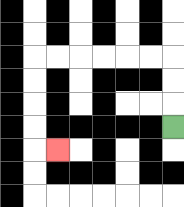{'start': '[7, 5]', 'end': '[2, 6]', 'path_directions': 'U,U,U,L,L,L,L,L,L,D,D,D,D,R', 'path_coordinates': '[[7, 5], [7, 4], [7, 3], [7, 2], [6, 2], [5, 2], [4, 2], [3, 2], [2, 2], [1, 2], [1, 3], [1, 4], [1, 5], [1, 6], [2, 6]]'}